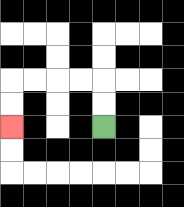{'start': '[4, 5]', 'end': '[0, 5]', 'path_directions': 'U,U,L,L,L,L,D,D', 'path_coordinates': '[[4, 5], [4, 4], [4, 3], [3, 3], [2, 3], [1, 3], [0, 3], [0, 4], [0, 5]]'}